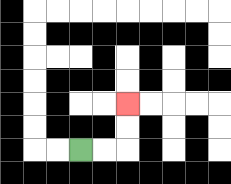{'start': '[3, 6]', 'end': '[5, 4]', 'path_directions': 'R,R,U,U', 'path_coordinates': '[[3, 6], [4, 6], [5, 6], [5, 5], [5, 4]]'}